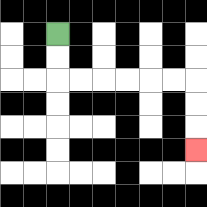{'start': '[2, 1]', 'end': '[8, 6]', 'path_directions': 'D,D,R,R,R,R,R,R,D,D,D', 'path_coordinates': '[[2, 1], [2, 2], [2, 3], [3, 3], [4, 3], [5, 3], [6, 3], [7, 3], [8, 3], [8, 4], [8, 5], [8, 6]]'}